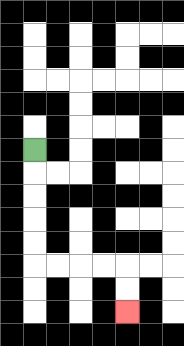{'start': '[1, 6]', 'end': '[5, 13]', 'path_directions': 'D,D,D,D,D,R,R,R,R,D,D', 'path_coordinates': '[[1, 6], [1, 7], [1, 8], [1, 9], [1, 10], [1, 11], [2, 11], [3, 11], [4, 11], [5, 11], [5, 12], [5, 13]]'}